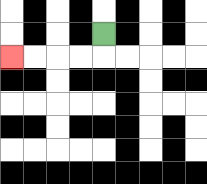{'start': '[4, 1]', 'end': '[0, 2]', 'path_directions': 'D,L,L,L,L', 'path_coordinates': '[[4, 1], [4, 2], [3, 2], [2, 2], [1, 2], [0, 2]]'}